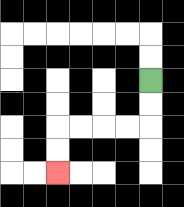{'start': '[6, 3]', 'end': '[2, 7]', 'path_directions': 'D,D,L,L,L,L,D,D', 'path_coordinates': '[[6, 3], [6, 4], [6, 5], [5, 5], [4, 5], [3, 5], [2, 5], [2, 6], [2, 7]]'}